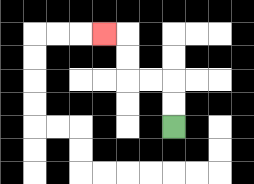{'start': '[7, 5]', 'end': '[4, 1]', 'path_directions': 'U,U,L,L,U,U,L', 'path_coordinates': '[[7, 5], [7, 4], [7, 3], [6, 3], [5, 3], [5, 2], [5, 1], [4, 1]]'}